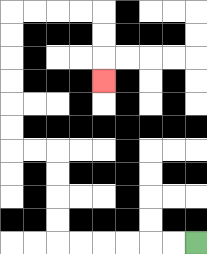{'start': '[8, 10]', 'end': '[4, 3]', 'path_directions': 'L,L,L,L,L,L,U,U,U,U,L,L,U,U,U,U,U,U,R,R,R,R,D,D,D', 'path_coordinates': '[[8, 10], [7, 10], [6, 10], [5, 10], [4, 10], [3, 10], [2, 10], [2, 9], [2, 8], [2, 7], [2, 6], [1, 6], [0, 6], [0, 5], [0, 4], [0, 3], [0, 2], [0, 1], [0, 0], [1, 0], [2, 0], [3, 0], [4, 0], [4, 1], [4, 2], [4, 3]]'}